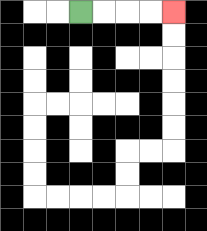{'start': '[3, 0]', 'end': '[7, 0]', 'path_directions': 'R,R,R,R', 'path_coordinates': '[[3, 0], [4, 0], [5, 0], [6, 0], [7, 0]]'}